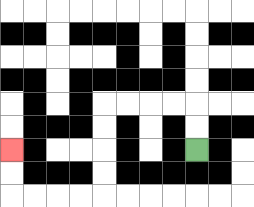{'start': '[8, 6]', 'end': '[0, 6]', 'path_directions': 'U,U,L,L,L,L,D,D,D,D,L,L,L,L,U,U', 'path_coordinates': '[[8, 6], [8, 5], [8, 4], [7, 4], [6, 4], [5, 4], [4, 4], [4, 5], [4, 6], [4, 7], [4, 8], [3, 8], [2, 8], [1, 8], [0, 8], [0, 7], [0, 6]]'}